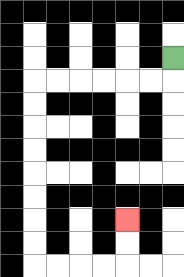{'start': '[7, 2]', 'end': '[5, 9]', 'path_directions': 'D,L,L,L,L,L,L,D,D,D,D,D,D,D,D,R,R,R,R,U,U', 'path_coordinates': '[[7, 2], [7, 3], [6, 3], [5, 3], [4, 3], [3, 3], [2, 3], [1, 3], [1, 4], [1, 5], [1, 6], [1, 7], [1, 8], [1, 9], [1, 10], [1, 11], [2, 11], [3, 11], [4, 11], [5, 11], [5, 10], [5, 9]]'}